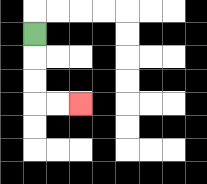{'start': '[1, 1]', 'end': '[3, 4]', 'path_directions': 'D,D,D,R,R', 'path_coordinates': '[[1, 1], [1, 2], [1, 3], [1, 4], [2, 4], [3, 4]]'}